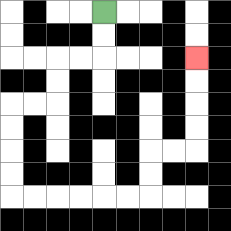{'start': '[4, 0]', 'end': '[8, 2]', 'path_directions': 'D,D,L,L,D,D,L,L,D,D,D,D,R,R,R,R,R,R,U,U,R,R,U,U,U,U', 'path_coordinates': '[[4, 0], [4, 1], [4, 2], [3, 2], [2, 2], [2, 3], [2, 4], [1, 4], [0, 4], [0, 5], [0, 6], [0, 7], [0, 8], [1, 8], [2, 8], [3, 8], [4, 8], [5, 8], [6, 8], [6, 7], [6, 6], [7, 6], [8, 6], [8, 5], [8, 4], [8, 3], [8, 2]]'}